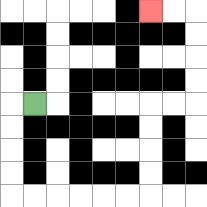{'start': '[1, 4]', 'end': '[6, 0]', 'path_directions': 'L,D,D,D,D,R,R,R,R,R,R,U,U,U,U,R,R,U,U,U,U,L,L', 'path_coordinates': '[[1, 4], [0, 4], [0, 5], [0, 6], [0, 7], [0, 8], [1, 8], [2, 8], [3, 8], [4, 8], [5, 8], [6, 8], [6, 7], [6, 6], [6, 5], [6, 4], [7, 4], [8, 4], [8, 3], [8, 2], [8, 1], [8, 0], [7, 0], [6, 0]]'}